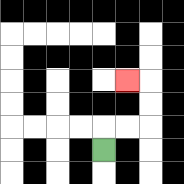{'start': '[4, 6]', 'end': '[5, 3]', 'path_directions': 'U,R,R,U,U,L', 'path_coordinates': '[[4, 6], [4, 5], [5, 5], [6, 5], [6, 4], [6, 3], [5, 3]]'}